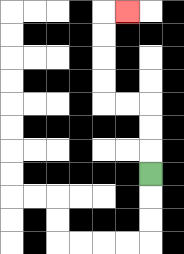{'start': '[6, 7]', 'end': '[5, 0]', 'path_directions': 'U,U,U,L,L,U,U,U,U,R', 'path_coordinates': '[[6, 7], [6, 6], [6, 5], [6, 4], [5, 4], [4, 4], [4, 3], [4, 2], [4, 1], [4, 0], [5, 0]]'}